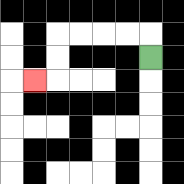{'start': '[6, 2]', 'end': '[1, 3]', 'path_directions': 'U,L,L,L,L,D,D,L', 'path_coordinates': '[[6, 2], [6, 1], [5, 1], [4, 1], [3, 1], [2, 1], [2, 2], [2, 3], [1, 3]]'}